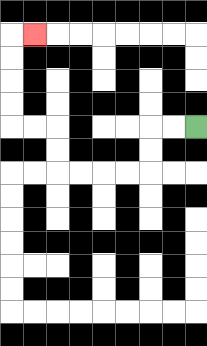{'start': '[8, 5]', 'end': '[1, 1]', 'path_directions': 'L,L,D,D,L,L,L,L,U,U,L,L,U,U,U,U,R', 'path_coordinates': '[[8, 5], [7, 5], [6, 5], [6, 6], [6, 7], [5, 7], [4, 7], [3, 7], [2, 7], [2, 6], [2, 5], [1, 5], [0, 5], [0, 4], [0, 3], [0, 2], [0, 1], [1, 1]]'}